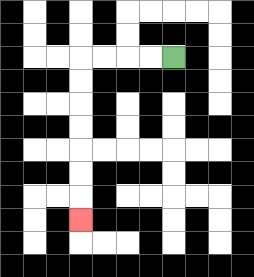{'start': '[7, 2]', 'end': '[3, 9]', 'path_directions': 'L,L,L,L,D,D,D,D,D,D,D', 'path_coordinates': '[[7, 2], [6, 2], [5, 2], [4, 2], [3, 2], [3, 3], [3, 4], [3, 5], [3, 6], [3, 7], [3, 8], [3, 9]]'}